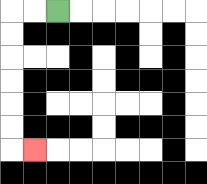{'start': '[2, 0]', 'end': '[1, 6]', 'path_directions': 'L,L,D,D,D,D,D,D,R', 'path_coordinates': '[[2, 0], [1, 0], [0, 0], [0, 1], [0, 2], [0, 3], [0, 4], [0, 5], [0, 6], [1, 6]]'}